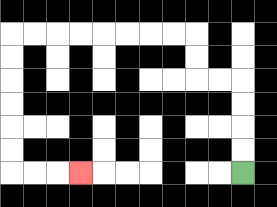{'start': '[10, 7]', 'end': '[3, 7]', 'path_directions': 'U,U,U,U,L,L,U,U,L,L,L,L,L,L,L,L,D,D,D,D,D,D,R,R,R', 'path_coordinates': '[[10, 7], [10, 6], [10, 5], [10, 4], [10, 3], [9, 3], [8, 3], [8, 2], [8, 1], [7, 1], [6, 1], [5, 1], [4, 1], [3, 1], [2, 1], [1, 1], [0, 1], [0, 2], [0, 3], [0, 4], [0, 5], [0, 6], [0, 7], [1, 7], [2, 7], [3, 7]]'}